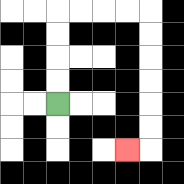{'start': '[2, 4]', 'end': '[5, 6]', 'path_directions': 'U,U,U,U,R,R,R,R,D,D,D,D,D,D,L', 'path_coordinates': '[[2, 4], [2, 3], [2, 2], [2, 1], [2, 0], [3, 0], [4, 0], [5, 0], [6, 0], [6, 1], [6, 2], [6, 3], [6, 4], [6, 5], [6, 6], [5, 6]]'}